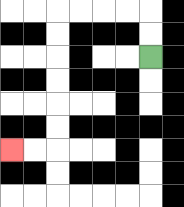{'start': '[6, 2]', 'end': '[0, 6]', 'path_directions': 'U,U,L,L,L,L,D,D,D,D,D,D,L,L', 'path_coordinates': '[[6, 2], [6, 1], [6, 0], [5, 0], [4, 0], [3, 0], [2, 0], [2, 1], [2, 2], [2, 3], [2, 4], [2, 5], [2, 6], [1, 6], [0, 6]]'}